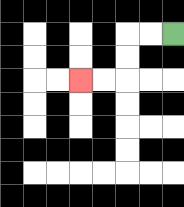{'start': '[7, 1]', 'end': '[3, 3]', 'path_directions': 'L,L,D,D,L,L', 'path_coordinates': '[[7, 1], [6, 1], [5, 1], [5, 2], [5, 3], [4, 3], [3, 3]]'}